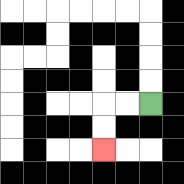{'start': '[6, 4]', 'end': '[4, 6]', 'path_directions': 'L,L,D,D', 'path_coordinates': '[[6, 4], [5, 4], [4, 4], [4, 5], [4, 6]]'}